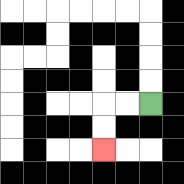{'start': '[6, 4]', 'end': '[4, 6]', 'path_directions': 'L,L,D,D', 'path_coordinates': '[[6, 4], [5, 4], [4, 4], [4, 5], [4, 6]]'}